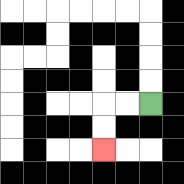{'start': '[6, 4]', 'end': '[4, 6]', 'path_directions': 'L,L,D,D', 'path_coordinates': '[[6, 4], [5, 4], [4, 4], [4, 5], [4, 6]]'}